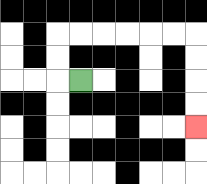{'start': '[3, 3]', 'end': '[8, 5]', 'path_directions': 'L,U,U,R,R,R,R,R,R,D,D,D,D', 'path_coordinates': '[[3, 3], [2, 3], [2, 2], [2, 1], [3, 1], [4, 1], [5, 1], [6, 1], [7, 1], [8, 1], [8, 2], [8, 3], [8, 4], [8, 5]]'}